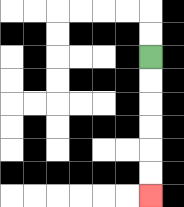{'start': '[6, 2]', 'end': '[6, 8]', 'path_directions': 'D,D,D,D,D,D', 'path_coordinates': '[[6, 2], [6, 3], [6, 4], [6, 5], [6, 6], [6, 7], [6, 8]]'}